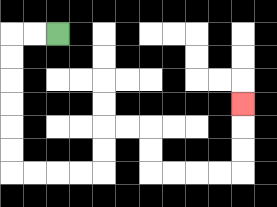{'start': '[2, 1]', 'end': '[10, 4]', 'path_directions': 'L,L,D,D,D,D,D,D,R,R,R,R,U,U,R,R,D,D,R,R,R,R,U,U,U', 'path_coordinates': '[[2, 1], [1, 1], [0, 1], [0, 2], [0, 3], [0, 4], [0, 5], [0, 6], [0, 7], [1, 7], [2, 7], [3, 7], [4, 7], [4, 6], [4, 5], [5, 5], [6, 5], [6, 6], [6, 7], [7, 7], [8, 7], [9, 7], [10, 7], [10, 6], [10, 5], [10, 4]]'}